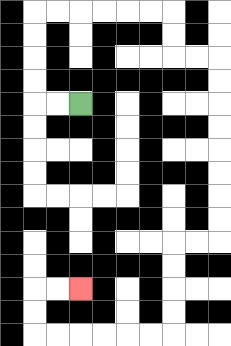{'start': '[3, 4]', 'end': '[3, 12]', 'path_directions': 'L,L,U,U,U,U,R,R,R,R,R,R,D,D,R,R,D,D,D,D,D,D,D,D,L,L,D,D,D,D,L,L,L,L,L,L,U,U,R,R', 'path_coordinates': '[[3, 4], [2, 4], [1, 4], [1, 3], [1, 2], [1, 1], [1, 0], [2, 0], [3, 0], [4, 0], [5, 0], [6, 0], [7, 0], [7, 1], [7, 2], [8, 2], [9, 2], [9, 3], [9, 4], [9, 5], [9, 6], [9, 7], [9, 8], [9, 9], [9, 10], [8, 10], [7, 10], [7, 11], [7, 12], [7, 13], [7, 14], [6, 14], [5, 14], [4, 14], [3, 14], [2, 14], [1, 14], [1, 13], [1, 12], [2, 12], [3, 12]]'}